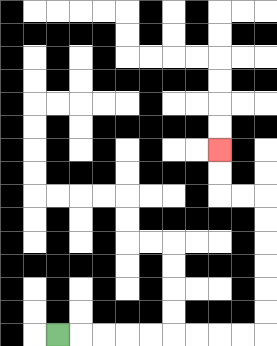{'start': '[2, 14]', 'end': '[9, 6]', 'path_directions': 'R,R,R,R,R,R,R,R,R,U,U,U,U,U,U,L,L,U,U', 'path_coordinates': '[[2, 14], [3, 14], [4, 14], [5, 14], [6, 14], [7, 14], [8, 14], [9, 14], [10, 14], [11, 14], [11, 13], [11, 12], [11, 11], [11, 10], [11, 9], [11, 8], [10, 8], [9, 8], [9, 7], [9, 6]]'}